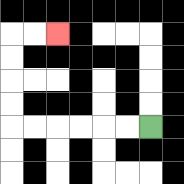{'start': '[6, 5]', 'end': '[2, 1]', 'path_directions': 'L,L,L,L,L,L,U,U,U,U,R,R', 'path_coordinates': '[[6, 5], [5, 5], [4, 5], [3, 5], [2, 5], [1, 5], [0, 5], [0, 4], [0, 3], [0, 2], [0, 1], [1, 1], [2, 1]]'}